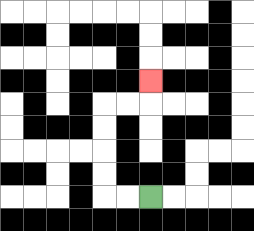{'start': '[6, 8]', 'end': '[6, 3]', 'path_directions': 'L,L,U,U,U,U,R,R,U', 'path_coordinates': '[[6, 8], [5, 8], [4, 8], [4, 7], [4, 6], [4, 5], [4, 4], [5, 4], [6, 4], [6, 3]]'}